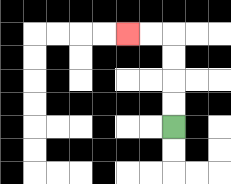{'start': '[7, 5]', 'end': '[5, 1]', 'path_directions': 'U,U,U,U,L,L', 'path_coordinates': '[[7, 5], [7, 4], [7, 3], [7, 2], [7, 1], [6, 1], [5, 1]]'}